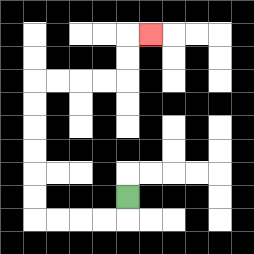{'start': '[5, 8]', 'end': '[6, 1]', 'path_directions': 'D,L,L,L,L,U,U,U,U,U,U,R,R,R,R,U,U,R', 'path_coordinates': '[[5, 8], [5, 9], [4, 9], [3, 9], [2, 9], [1, 9], [1, 8], [1, 7], [1, 6], [1, 5], [1, 4], [1, 3], [2, 3], [3, 3], [4, 3], [5, 3], [5, 2], [5, 1], [6, 1]]'}